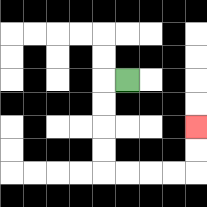{'start': '[5, 3]', 'end': '[8, 5]', 'path_directions': 'L,D,D,D,D,R,R,R,R,U,U', 'path_coordinates': '[[5, 3], [4, 3], [4, 4], [4, 5], [4, 6], [4, 7], [5, 7], [6, 7], [7, 7], [8, 7], [8, 6], [8, 5]]'}